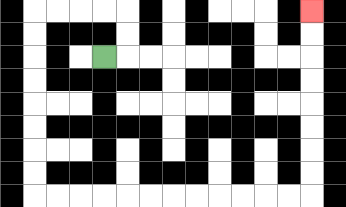{'start': '[4, 2]', 'end': '[13, 0]', 'path_directions': 'R,U,U,L,L,L,L,D,D,D,D,D,D,D,D,R,R,R,R,R,R,R,R,R,R,R,R,U,U,U,U,U,U,U,U', 'path_coordinates': '[[4, 2], [5, 2], [5, 1], [5, 0], [4, 0], [3, 0], [2, 0], [1, 0], [1, 1], [1, 2], [1, 3], [1, 4], [1, 5], [1, 6], [1, 7], [1, 8], [2, 8], [3, 8], [4, 8], [5, 8], [6, 8], [7, 8], [8, 8], [9, 8], [10, 8], [11, 8], [12, 8], [13, 8], [13, 7], [13, 6], [13, 5], [13, 4], [13, 3], [13, 2], [13, 1], [13, 0]]'}